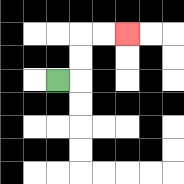{'start': '[2, 3]', 'end': '[5, 1]', 'path_directions': 'R,U,U,R,R', 'path_coordinates': '[[2, 3], [3, 3], [3, 2], [3, 1], [4, 1], [5, 1]]'}